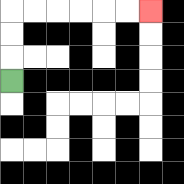{'start': '[0, 3]', 'end': '[6, 0]', 'path_directions': 'U,U,U,R,R,R,R,R,R', 'path_coordinates': '[[0, 3], [0, 2], [0, 1], [0, 0], [1, 0], [2, 0], [3, 0], [4, 0], [5, 0], [6, 0]]'}